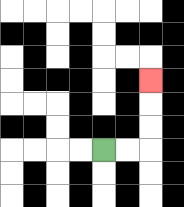{'start': '[4, 6]', 'end': '[6, 3]', 'path_directions': 'R,R,U,U,U', 'path_coordinates': '[[4, 6], [5, 6], [6, 6], [6, 5], [6, 4], [6, 3]]'}